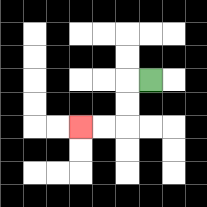{'start': '[6, 3]', 'end': '[3, 5]', 'path_directions': 'L,D,D,L,L', 'path_coordinates': '[[6, 3], [5, 3], [5, 4], [5, 5], [4, 5], [3, 5]]'}